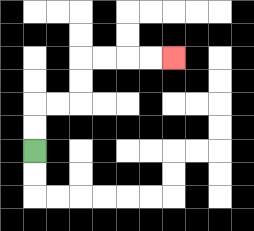{'start': '[1, 6]', 'end': '[7, 2]', 'path_directions': 'U,U,R,R,U,U,R,R,R,R', 'path_coordinates': '[[1, 6], [1, 5], [1, 4], [2, 4], [3, 4], [3, 3], [3, 2], [4, 2], [5, 2], [6, 2], [7, 2]]'}